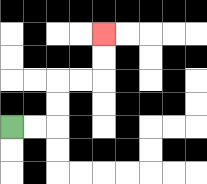{'start': '[0, 5]', 'end': '[4, 1]', 'path_directions': 'R,R,U,U,R,R,U,U', 'path_coordinates': '[[0, 5], [1, 5], [2, 5], [2, 4], [2, 3], [3, 3], [4, 3], [4, 2], [4, 1]]'}